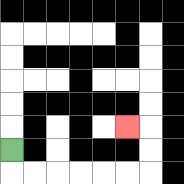{'start': '[0, 6]', 'end': '[5, 5]', 'path_directions': 'D,R,R,R,R,R,R,U,U,L', 'path_coordinates': '[[0, 6], [0, 7], [1, 7], [2, 7], [3, 7], [4, 7], [5, 7], [6, 7], [6, 6], [6, 5], [5, 5]]'}